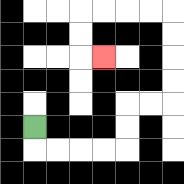{'start': '[1, 5]', 'end': '[4, 2]', 'path_directions': 'D,R,R,R,R,U,U,R,R,U,U,U,U,L,L,L,L,D,D,R', 'path_coordinates': '[[1, 5], [1, 6], [2, 6], [3, 6], [4, 6], [5, 6], [5, 5], [5, 4], [6, 4], [7, 4], [7, 3], [7, 2], [7, 1], [7, 0], [6, 0], [5, 0], [4, 0], [3, 0], [3, 1], [3, 2], [4, 2]]'}